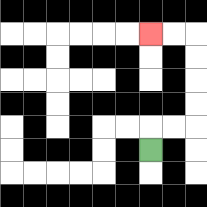{'start': '[6, 6]', 'end': '[6, 1]', 'path_directions': 'U,R,R,U,U,U,U,L,L', 'path_coordinates': '[[6, 6], [6, 5], [7, 5], [8, 5], [8, 4], [8, 3], [8, 2], [8, 1], [7, 1], [6, 1]]'}